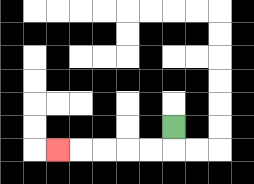{'start': '[7, 5]', 'end': '[2, 6]', 'path_directions': 'D,L,L,L,L,L', 'path_coordinates': '[[7, 5], [7, 6], [6, 6], [5, 6], [4, 6], [3, 6], [2, 6]]'}